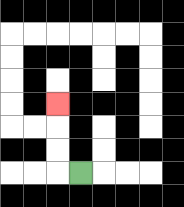{'start': '[3, 7]', 'end': '[2, 4]', 'path_directions': 'L,U,U,U', 'path_coordinates': '[[3, 7], [2, 7], [2, 6], [2, 5], [2, 4]]'}